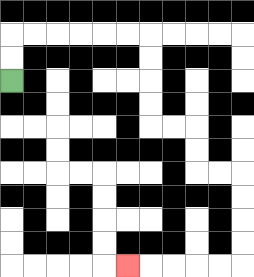{'start': '[0, 3]', 'end': '[5, 11]', 'path_directions': 'U,U,R,R,R,R,R,R,D,D,D,D,R,R,D,D,R,R,D,D,D,D,L,L,L,L,L', 'path_coordinates': '[[0, 3], [0, 2], [0, 1], [1, 1], [2, 1], [3, 1], [4, 1], [5, 1], [6, 1], [6, 2], [6, 3], [6, 4], [6, 5], [7, 5], [8, 5], [8, 6], [8, 7], [9, 7], [10, 7], [10, 8], [10, 9], [10, 10], [10, 11], [9, 11], [8, 11], [7, 11], [6, 11], [5, 11]]'}